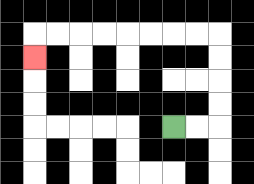{'start': '[7, 5]', 'end': '[1, 2]', 'path_directions': 'R,R,U,U,U,U,L,L,L,L,L,L,L,L,D', 'path_coordinates': '[[7, 5], [8, 5], [9, 5], [9, 4], [9, 3], [9, 2], [9, 1], [8, 1], [7, 1], [6, 1], [5, 1], [4, 1], [3, 1], [2, 1], [1, 1], [1, 2]]'}